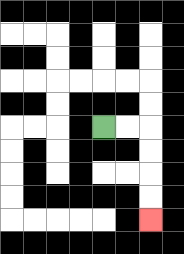{'start': '[4, 5]', 'end': '[6, 9]', 'path_directions': 'R,R,D,D,D,D', 'path_coordinates': '[[4, 5], [5, 5], [6, 5], [6, 6], [6, 7], [6, 8], [6, 9]]'}